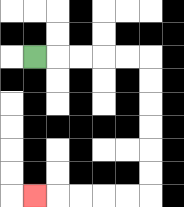{'start': '[1, 2]', 'end': '[1, 8]', 'path_directions': 'R,R,R,R,R,D,D,D,D,D,D,L,L,L,L,L', 'path_coordinates': '[[1, 2], [2, 2], [3, 2], [4, 2], [5, 2], [6, 2], [6, 3], [6, 4], [6, 5], [6, 6], [6, 7], [6, 8], [5, 8], [4, 8], [3, 8], [2, 8], [1, 8]]'}